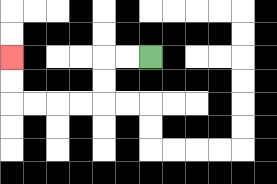{'start': '[6, 2]', 'end': '[0, 2]', 'path_directions': 'L,L,D,D,L,L,L,L,U,U', 'path_coordinates': '[[6, 2], [5, 2], [4, 2], [4, 3], [4, 4], [3, 4], [2, 4], [1, 4], [0, 4], [0, 3], [0, 2]]'}